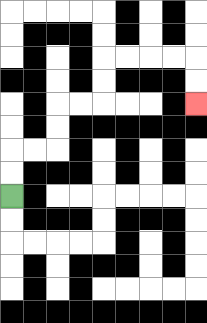{'start': '[0, 8]', 'end': '[8, 4]', 'path_directions': 'U,U,R,R,U,U,R,R,U,U,R,R,R,R,D,D', 'path_coordinates': '[[0, 8], [0, 7], [0, 6], [1, 6], [2, 6], [2, 5], [2, 4], [3, 4], [4, 4], [4, 3], [4, 2], [5, 2], [6, 2], [7, 2], [8, 2], [8, 3], [8, 4]]'}